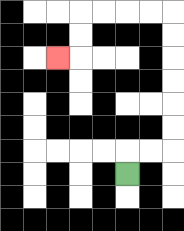{'start': '[5, 7]', 'end': '[2, 2]', 'path_directions': 'U,R,R,U,U,U,U,U,U,L,L,L,L,D,D,L', 'path_coordinates': '[[5, 7], [5, 6], [6, 6], [7, 6], [7, 5], [7, 4], [7, 3], [7, 2], [7, 1], [7, 0], [6, 0], [5, 0], [4, 0], [3, 0], [3, 1], [3, 2], [2, 2]]'}